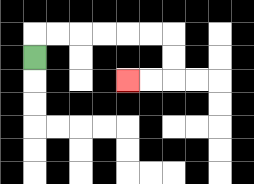{'start': '[1, 2]', 'end': '[5, 3]', 'path_directions': 'U,R,R,R,R,R,R,D,D,L,L', 'path_coordinates': '[[1, 2], [1, 1], [2, 1], [3, 1], [4, 1], [5, 1], [6, 1], [7, 1], [7, 2], [7, 3], [6, 3], [5, 3]]'}